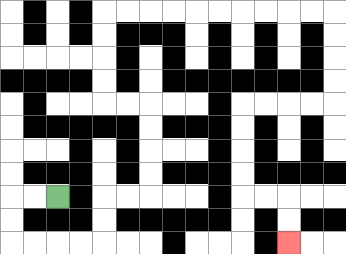{'start': '[2, 8]', 'end': '[12, 10]', 'path_directions': 'L,L,D,D,R,R,R,R,U,U,R,R,U,U,U,U,L,L,U,U,U,U,R,R,R,R,R,R,R,R,R,R,D,D,D,D,L,L,L,L,D,D,D,D,R,R,D,D', 'path_coordinates': '[[2, 8], [1, 8], [0, 8], [0, 9], [0, 10], [1, 10], [2, 10], [3, 10], [4, 10], [4, 9], [4, 8], [5, 8], [6, 8], [6, 7], [6, 6], [6, 5], [6, 4], [5, 4], [4, 4], [4, 3], [4, 2], [4, 1], [4, 0], [5, 0], [6, 0], [7, 0], [8, 0], [9, 0], [10, 0], [11, 0], [12, 0], [13, 0], [14, 0], [14, 1], [14, 2], [14, 3], [14, 4], [13, 4], [12, 4], [11, 4], [10, 4], [10, 5], [10, 6], [10, 7], [10, 8], [11, 8], [12, 8], [12, 9], [12, 10]]'}